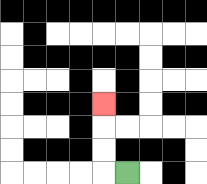{'start': '[5, 7]', 'end': '[4, 4]', 'path_directions': 'L,U,U,U', 'path_coordinates': '[[5, 7], [4, 7], [4, 6], [4, 5], [4, 4]]'}